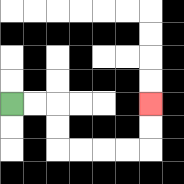{'start': '[0, 4]', 'end': '[6, 4]', 'path_directions': 'R,R,D,D,R,R,R,R,U,U', 'path_coordinates': '[[0, 4], [1, 4], [2, 4], [2, 5], [2, 6], [3, 6], [4, 6], [5, 6], [6, 6], [6, 5], [6, 4]]'}